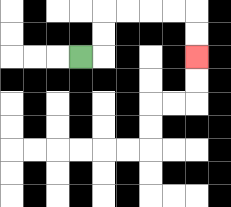{'start': '[3, 2]', 'end': '[8, 2]', 'path_directions': 'R,U,U,R,R,R,R,D,D', 'path_coordinates': '[[3, 2], [4, 2], [4, 1], [4, 0], [5, 0], [6, 0], [7, 0], [8, 0], [8, 1], [8, 2]]'}